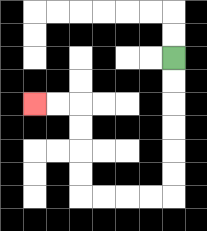{'start': '[7, 2]', 'end': '[1, 4]', 'path_directions': 'D,D,D,D,D,D,L,L,L,L,U,U,U,U,L,L', 'path_coordinates': '[[7, 2], [7, 3], [7, 4], [7, 5], [7, 6], [7, 7], [7, 8], [6, 8], [5, 8], [4, 8], [3, 8], [3, 7], [3, 6], [3, 5], [3, 4], [2, 4], [1, 4]]'}